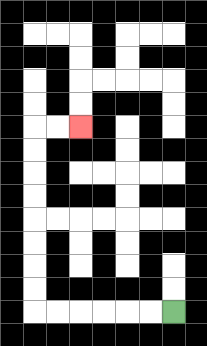{'start': '[7, 13]', 'end': '[3, 5]', 'path_directions': 'L,L,L,L,L,L,U,U,U,U,U,U,U,U,R,R', 'path_coordinates': '[[7, 13], [6, 13], [5, 13], [4, 13], [3, 13], [2, 13], [1, 13], [1, 12], [1, 11], [1, 10], [1, 9], [1, 8], [1, 7], [1, 6], [1, 5], [2, 5], [3, 5]]'}